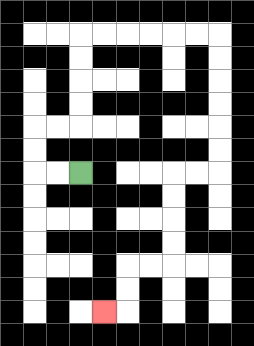{'start': '[3, 7]', 'end': '[4, 13]', 'path_directions': 'L,L,U,U,R,R,U,U,U,U,R,R,R,R,R,R,D,D,D,D,D,D,L,L,D,D,D,D,L,L,D,D,L', 'path_coordinates': '[[3, 7], [2, 7], [1, 7], [1, 6], [1, 5], [2, 5], [3, 5], [3, 4], [3, 3], [3, 2], [3, 1], [4, 1], [5, 1], [6, 1], [7, 1], [8, 1], [9, 1], [9, 2], [9, 3], [9, 4], [9, 5], [9, 6], [9, 7], [8, 7], [7, 7], [7, 8], [7, 9], [7, 10], [7, 11], [6, 11], [5, 11], [5, 12], [5, 13], [4, 13]]'}